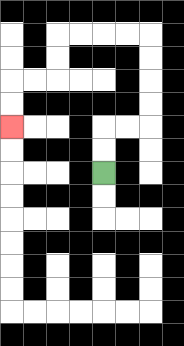{'start': '[4, 7]', 'end': '[0, 5]', 'path_directions': 'U,U,R,R,U,U,U,U,L,L,L,L,D,D,L,L,D,D', 'path_coordinates': '[[4, 7], [4, 6], [4, 5], [5, 5], [6, 5], [6, 4], [6, 3], [6, 2], [6, 1], [5, 1], [4, 1], [3, 1], [2, 1], [2, 2], [2, 3], [1, 3], [0, 3], [0, 4], [0, 5]]'}